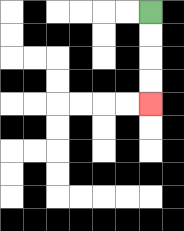{'start': '[6, 0]', 'end': '[6, 4]', 'path_directions': 'D,D,D,D', 'path_coordinates': '[[6, 0], [6, 1], [6, 2], [6, 3], [6, 4]]'}